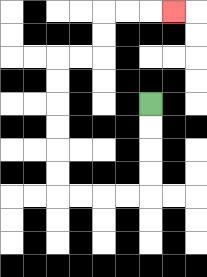{'start': '[6, 4]', 'end': '[7, 0]', 'path_directions': 'D,D,D,D,L,L,L,L,U,U,U,U,U,U,R,R,U,U,R,R,R', 'path_coordinates': '[[6, 4], [6, 5], [6, 6], [6, 7], [6, 8], [5, 8], [4, 8], [3, 8], [2, 8], [2, 7], [2, 6], [2, 5], [2, 4], [2, 3], [2, 2], [3, 2], [4, 2], [4, 1], [4, 0], [5, 0], [6, 0], [7, 0]]'}